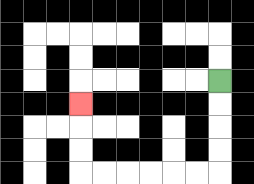{'start': '[9, 3]', 'end': '[3, 4]', 'path_directions': 'D,D,D,D,L,L,L,L,L,L,U,U,U', 'path_coordinates': '[[9, 3], [9, 4], [9, 5], [9, 6], [9, 7], [8, 7], [7, 7], [6, 7], [5, 7], [4, 7], [3, 7], [3, 6], [3, 5], [3, 4]]'}